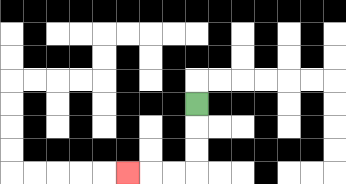{'start': '[8, 4]', 'end': '[5, 7]', 'path_directions': 'D,D,D,L,L,L', 'path_coordinates': '[[8, 4], [8, 5], [8, 6], [8, 7], [7, 7], [6, 7], [5, 7]]'}